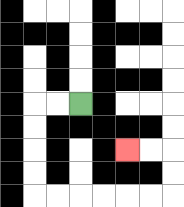{'start': '[3, 4]', 'end': '[5, 6]', 'path_directions': 'L,L,D,D,D,D,R,R,R,R,R,R,U,U,L,L', 'path_coordinates': '[[3, 4], [2, 4], [1, 4], [1, 5], [1, 6], [1, 7], [1, 8], [2, 8], [3, 8], [4, 8], [5, 8], [6, 8], [7, 8], [7, 7], [7, 6], [6, 6], [5, 6]]'}